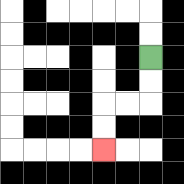{'start': '[6, 2]', 'end': '[4, 6]', 'path_directions': 'D,D,L,L,D,D', 'path_coordinates': '[[6, 2], [6, 3], [6, 4], [5, 4], [4, 4], [4, 5], [4, 6]]'}